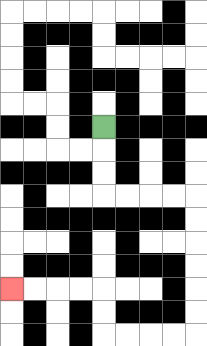{'start': '[4, 5]', 'end': '[0, 12]', 'path_directions': 'D,D,D,R,R,R,R,D,D,D,D,D,D,L,L,L,L,U,U,L,L,L,L', 'path_coordinates': '[[4, 5], [4, 6], [4, 7], [4, 8], [5, 8], [6, 8], [7, 8], [8, 8], [8, 9], [8, 10], [8, 11], [8, 12], [8, 13], [8, 14], [7, 14], [6, 14], [5, 14], [4, 14], [4, 13], [4, 12], [3, 12], [2, 12], [1, 12], [0, 12]]'}